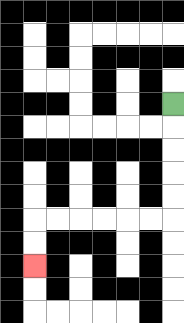{'start': '[7, 4]', 'end': '[1, 11]', 'path_directions': 'D,D,D,D,D,L,L,L,L,L,L,D,D', 'path_coordinates': '[[7, 4], [7, 5], [7, 6], [7, 7], [7, 8], [7, 9], [6, 9], [5, 9], [4, 9], [3, 9], [2, 9], [1, 9], [1, 10], [1, 11]]'}